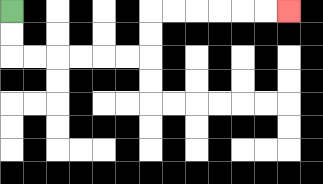{'start': '[0, 0]', 'end': '[12, 0]', 'path_directions': 'D,D,R,R,R,R,R,R,U,U,R,R,R,R,R,R', 'path_coordinates': '[[0, 0], [0, 1], [0, 2], [1, 2], [2, 2], [3, 2], [4, 2], [5, 2], [6, 2], [6, 1], [6, 0], [7, 0], [8, 0], [9, 0], [10, 0], [11, 0], [12, 0]]'}